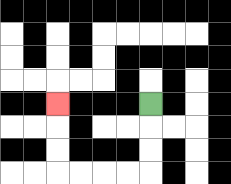{'start': '[6, 4]', 'end': '[2, 4]', 'path_directions': 'D,D,D,L,L,L,L,U,U,U', 'path_coordinates': '[[6, 4], [6, 5], [6, 6], [6, 7], [5, 7], [4, 7], [3, 7], [2, 7], [2, 6], [2, 5], [2, 4]]'}